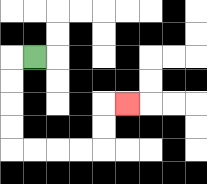{'start': '[1, 2]', 'end': '[5, 4]', 'path_directions': 'L,D,D,D,D,R,R,R,R,U,U,R', 'path_coordinates': '[[1, 2], [0, 2], [0, 3], [0, 4], [0, 5], [0, 6], [1, 6], [2, 6], [3, 6], [4, 6], [4, 5], [4, 4], [5, 4]]'}